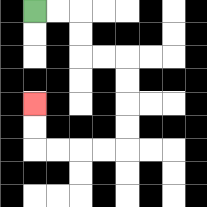{'start': '[1, 0]', 'end': '[1, 4]', 'path_directions': 'R,R,D,D,R,R,D,D,D,D,L,L,L,L,U,U', 'path_coordinates': '[[1, 0], [2, 0], [3, 0], [3, 1], [3, 2], [4, 2], [5, 2], [5, 3], [5, 4], [5, 5], [5, 6], [4, 6], [3, 6], [2, 6], [1, 6], [1, 5], [1, 4]]'}